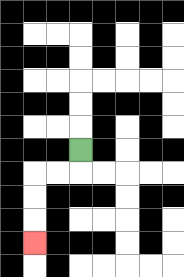{'start': '[3, 6]', 'end': '[1, 10]', 'path_directions': 'D,L,L,D,D,D', 'path_coordinates': '[[3, 6], [3, 7], [2, 7], [1, 7], [1, 8], [1, 9], [1, 10]]'}